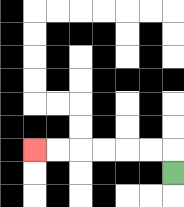{'start': '[7, 7]', 'end': '[1, 6]', 'path_directions': 'U,L,L,L,L,L,L', 'path_coordinates': '[[7, 7], [7, 6], [6, 6], [5, 6], [4, 6], [3, 6], [2, 6], [1, 6]]'}